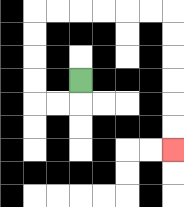{'start': '[3, 3]', 'end': '[7, 6]', 'path_directions': 'D,L,L,U,U,U,U,R,R,R,R,R,R,D,D,D,D,D,D', 'path_coordinates': '[[3, 3], [3, 4], [2, 4], [1, 4], [1, 3], [1, 2], [1, 1], [1, 0], [2, 0], [3, 0], [4, 0], [5, 0], [6, 0], [7, 0], [7, 1], [7, 2], [7, 3], [7, 4], [7, 5], [7, 6]]'}